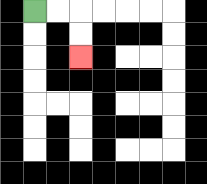{'start': '[1, 0]', 'end': '[3, 2]', 'path_directions': 'R,R,D,D', 'path_coordinates': '[[1, 0], [2, 0], [3, 0], [3, 1], [3, 2]]'}